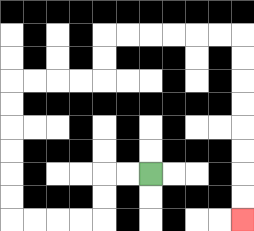{'start': '[6, 7]', 'end': '[10, 9]', 'path_directions': 'L,L,D,D,L,L,L,L,U,U,U,U,U,U,R,R,R,R,U,U,R,R,R,R,R,R,D,D,D,D,D,D,D,D', 'path_coordinates': '[[6, 7], [5, 7], [4, 7], [4, 8], [4, 9], [3, 9], [2, 9], [1, 9], [0, 9], [0, 8], [0, 7], [0, 6], [0, 5], [0, 4], [0, 3], [1, 3], [2, 3], [3, 3], [4, 3], [4, 2], [4, 1], [5, 1], [6, 1], [7, 1], [8, 1], [9, 1], [10, 1], [10, 2], [10, 3], [10, 4], [10, 5], [10, 6], [10, 7], [10, 8], [10, 9]]'}